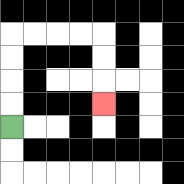{'start': '[0, 5]', 'end': '[4, 4]', 'path_directions': 'U,U,U,U,R,R,R,R,D,D,D', 'path_coordinates': '[[0, 5], [0, 4], [0, 3], [0, 2], [0, 1], [1, 1], [2, 1], [3, 1], [4, 1], [4, 2], [4, 3], [4, 4]]'}